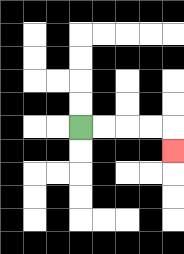{'start': '[3, 5]', 'end': '[7, 6]', 'path_directions': 'R,R,R,R,D', 'path_coordinates': '[[3, 5], [4, 5], [5, 5], [6, 5], [7, 5], [7, 6]]'}